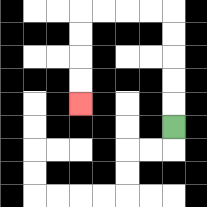{'start': '[7, 5]', 'end': '[3, 4]', 'path_directions': 'U,U,U,U,U,L,L,L,L,D,D,D,D', 'path_coordinates': '[[7, 5], [7, 4], [7, 3], [7, 2], [7, 1], [7, 0], [6, 0], [5, 0], [4, 0], [3, 0], [3, 1], [3, 2], [3, 3], [3, 4]]'}